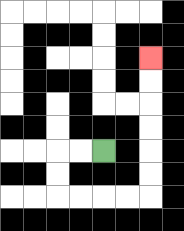{'start': '[4, 6]', 'end': '[6, 2]', 'path_directions': 'L,L,D,D,R,R,R,R,U,U,U,U,U,U', 'path_coordinates': '[[4, 6], [3, 6], [2, 6], [2, 7], [2, 8], [3, 8], [4, 8], [5, 8], [6, 8], [6, 7], [6, 6], [6, 5], [6, 4], [6, 3], [6, 2]]'}